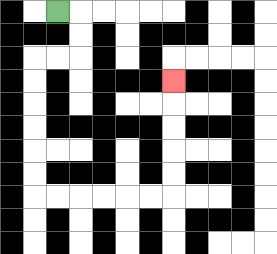{'start': '[2, 0]', 'end': '[7, 3]', 'path_directions': 'R,D,D,L,L,D,D,D,D,D,D,R,R,R,R,R,R,U,U,U,U,U', 'path_coordinates': '[[2, 0], [3, 0], [3, 1], [3, 2], [2, 2], [1, 2], [1, 3], [1, 4], [1, 5], [1, 6], [1, 7], [1, 8], [2, 8], [3, 8], [4, 8], [5, 8], [6, 8], [7, 8], [7, 7], [7, 6], [7, 5], [7, 4], [7, 3]]'}